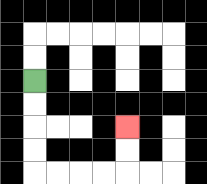{'start': '[1, 3]', 'end': '[5, 5]', 'path_directions': 'D,D,D,D,R,R,R,R,U,U', 'path_coordinates': '[[1, 3], [1, 4], [1, 5], [1, 6], [1, 7], [2, 7], [3, 7], [4, 7], [5, 7], [5, 6], [5, 5]]'}